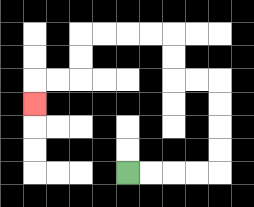{'start': '[5, 7]', 'end': '[1, 4]', 'path_directions': 'R,R,R,R,U,U,U,U,L,L,U,U,L,L,L,L,D,D,L,L,D', 'path_coordinates': '[[5, 7], [6, 7], [7, 7], [8, 7], [9, 7], [9, 6], [9, 5], [9, 4], [9, 3], [8, 3], [7, 3], [7, 2], [7, 1], [6, 1], [5, 1], [4, 1], [3, 1], [3, 2], [3, 3], [2, 3], [1, 3], [1, 4]]'}